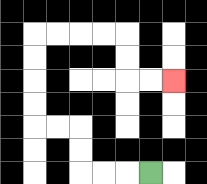{'start': '[6, 7]', 'end': '[7, 3]', 'path_directions': 'L,L,L,U,U,L,L,U,U,U,U,R,R,R,R,D,D,R,R', 'path_coordinates': '[[6, 7], [5, 7], [4, 7], [3, 7], [3, 6], [3, 5], [2, 5], [1, 5], [1, 4], [1, 3], [1, 2], [1, 1], [2, 1], [3, 1], [4, 1], [5, 1], [5, 2], [5, 3], [6, 3], [7, 3]]'}